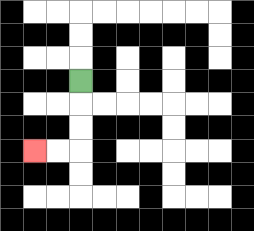{'start': '[3, 3]', 'end': '[1, 6]', 'path_directions': 'D,D,D,L,L', 'path_coordinates': '[[3, 3], [3, 4], [3, 5], [3, 6], [2, 6], [1, 6]]'}